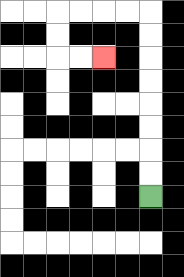{'start': '[6, 8]', 'end': '[4, 2]', 'path_directions': 'U,U,U,U,U,U,U,U,L,L,L,L,D,D,R,R', 'path_coordinates': '[[6, 8], [6, 7], [6, 6], [6, 5], [6, 4], [6, 3], [6, 2], [6, 1], [6, 0], [5, 0], [4, 0], [3, 0], [2, 0], [2, 1], [2, 2], [3, 2], [4, 2]]'}